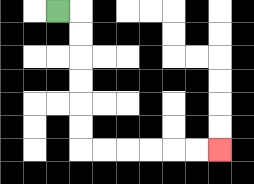{'start': '[2, 0]', 'end': '[9, 6]', 'path_directions': 'R,D,D,D,D,D,D,R,R,R,R,R,R', 'path_coordinates': '[[2, 0], [3, 0], [3, 1], [3, 2], [3, 3], [3, 4], [3, 5], [3, 6], [4, 6], [5, 6], [6, 6], [7, 6], [8, 6], [9, 6]]'}